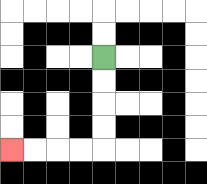{'start': '[4, 2]', 'end': '[0, 6]', 'path_directions': 'D,D,D,D,L,L,L,L', 'path_coordinates': '[[4, 2], [4, 3], [4, 4], [4, 5], [4, 6], [3, 6], [2, 6], [1, 6], [0, 6]]'}